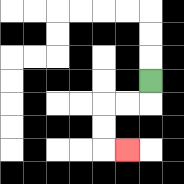{'start': '[6, 3]', 'end': '[5, 6]', 'path_directions': 'D,L,L,D,D,R', 'path_coordinates': '[[6, 3], [6, 4], [5, 4], [4, 4], [4, 5], [4, 6], [5, 6]]'}